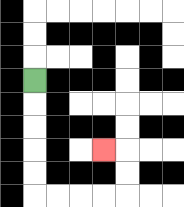{'start': '[1, 3]', 'end': '[4, 6]', 'path_directions': 'D,D,D,D,D,R,R,R,R,U,U,L', 'path_coordinates': '[[1, 3], [1, 4], [1, 5], [1, 6], [1, 7], [1, 8], [2, 8], [3, 8], [4, 8], [5, 8], [5, 7], [5, 6], [4, 6]]'}